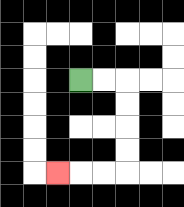{'start': '[3, 3]', 'end': '[2, 7]', 'path_directions': 'R,R,D,D,D,D,L,L,L', 'path_coordinates': '[[3, 3], [4, 3], [5, 3], [5, 4], [5, 5], [5, 6], [5, 7], [4, 7], [3, 7], [2, 7]]'}